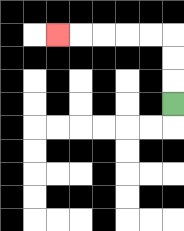{'start': '[7, 4]', 'end': '[2, 1]', 'path_directions': 'U,U,U,L,L,L,L,L', 'path_coordinates': '[[7, 4], [7, 3], [7, 2], [7, 1], [6, 1], [5, 1], [4, 1], [3, 1], [2, 1]]'}